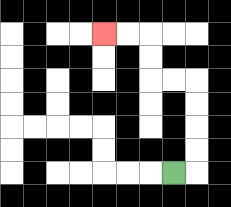{'start': '[7, 7]', 'end': '[4, 1]', 'path_directions': 'R,U,U,U,U,L,L,U,U,L,L', 'path_coordinates': '[[7, 7], [8, 7], [8, 6], [8, 5], [8, 4], [8, 3], [7, 3], [6, 3], [6, 2], [6, 1], [5, 1], [4, 1]]'}